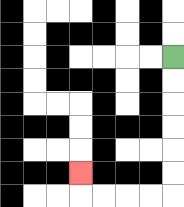{'start': '[7, 2]', 'end': '[3, 7]', 'path_directions': 'D,D,D,D,D,D,L,L,L,L,U', 'path_coordinates': '[[7, 2], [7, 3], [7, 4], [7, 5], [7, 6], [7, 7], [7, 8], [6, 8], [5, 8], [4, 8], [3, 8], [3, 7]]'}